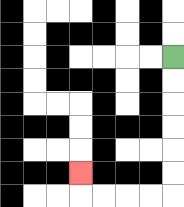{'start': '[7, 2]', 'end': '[3, 7]', 'path_directions': 'D,D,D,D,D,D,L,L,L,L,U', 'path_coordinates': '[[7, 2], [7, 3], [7, 4], [7, 5], [7, 6], [7, 7], [7, 8], [6, 8], [5, 8], [4, 8], [3, 8], [3, 7]]'}